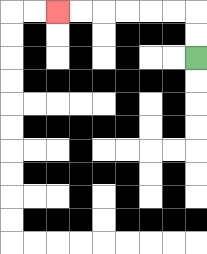{'start': '[8, 2]', 'end': '[2, 0]', 'path_directions': 'U,U,L,L,L,L,L,L', 'path_coordinates': '[[8, 2], [8, 1], [8, 0], [7, 0], [6, 0], [5, 0], [4, 0], [3, 0], [2, 0]]'}